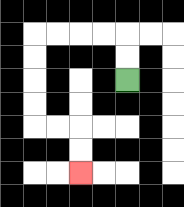{'start': '[5, 3]', 'end': '[3, 7]', 'path_directions': 'U,U,L,L,L,L,D,D,D,D,R,R,D,D', 'path_coordinates': '[[5, 3], [5, 2], [5, 1], [4, 1], [3, 1], [2, 1], [1, 1], [1, 2], [1, 3], [1, 4], [1, 5], [2, 5], [3, 5], [3, 6], [3, 7]]'}